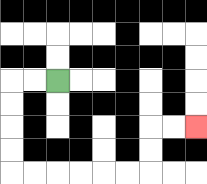{'start': '[2, 3]', 'end': '[8, 5]', 'path_directions': 'L,L,D,D,D,D,R,R,R,R,R,R,U,U,R,R', 'path_coordinates': '[[2, 3], [1, 3], [0, 3], [0, 4], [0, 5], [0, 6], [0, 7], [1, 7], [2, 7], [3, 7], [4, 7], [5, 7], [6, 7], [6, 6], [6, 5], [7, 5], [8, 5]]'}